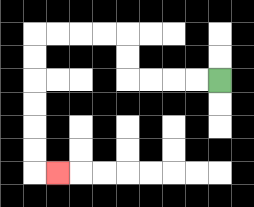{'start': '[9, 3]', 'end': '[2, 7]', 'path_directions': 'L,L,L,L,U,U,L,L,L,L,D,D,D,D,D,D,R', 'path_coordinates': '[[9, 3], [8, 3], [7, 3], [6, 3], [5, 3], [5, 2], [5, 1], [4, 1], [3, 1], [2, 1], [1, 1], [1, 2], [1, 3], [1, 4], [1, 5], [1, 6], [1, 7], [2, 7]]'}